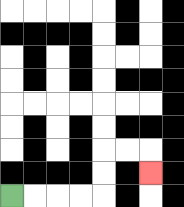{'start': '[0, 8]', 'end': '[6, 7]', 'path_directions': 'R,R,R,R,U,U,R,R,D', 'path_coordinates': '[[0, 8], [1, 8], [2, 8], [3, 8], [4, 8], [4, 7], [4, 6], [5, 6], [6, 6], [6, 7]]'}